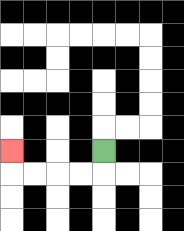{'start': '[4, 6]', 'end': '[0, 6]', 'path_directions': 'D,L,L,L,L,U', 'path_coordinates': '[[4, 6], [4, 7], [3, 7], [2, 7], [1, 7], [0, 7], [0, 6]]'}